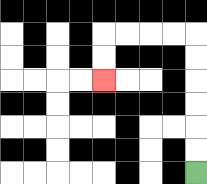{'start': '[8, 7]', 'end': '[4, 3]', 'path_directions': 'U,U,U,U,U,U,L,L,L,L,D,D', 'path_coordinates': '[[8, 7], [8, 6], [8, 5], [8, 4], [8, 3], [8, 2], [8, 1], [7, 1], [6, 1], [5, 1], [4, 1], [4, 2], [4, 3]]'}